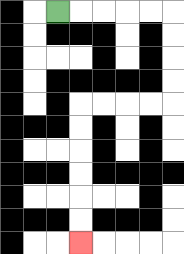{'start': '[2, 0]', 'end': '[3, 10]', 'path_directions': 'R,R,R,R,R,D,D,D,D,L,L,L,L,D,D,D,D,D,D', 'path_coordinates': '[[2, 0], [3, 0], [4, 0], [5, 0], [6, 0], [7, 0], [7, 1], [7, 2], [7, 3], [7, 4], [6, 4], [5, 4], [4, 4], [3, 4], [3, 5], [3, 6], [3, 7], [3, 8], [3, 9], [3, 10]]'}